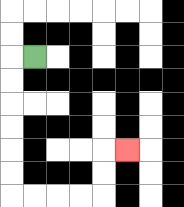{'start': '[1, 2]', 'end': '[5, 6]', 'path_directions': 'L,D,D,D,D,D,D,R,R,R,R,U,U,R', 'path_coordinates': '[[1, 2], [0, 2], [0, 3], [0, 4], [0, 5], [0, 6], [0, 7], [0, 8], [1, 8], [2, 8], [3, 8], [4, 8], [4, 7], [4, 6], [5, 6]]'}